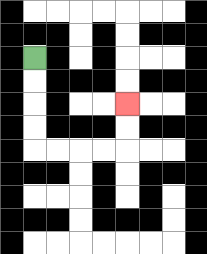{'start': '[1, 2]', 'end': '[5, 4]', 'path_directions': 'D,D,D,D,R,R,R,R,U,U', 'path_coordinates': '[[1, 2], [1, 3], [1, 4], [1, 5], [1, 6], [2, 6], [3, 6], [4, 6], [5, 6], [5, 5], [5, 4]]'}